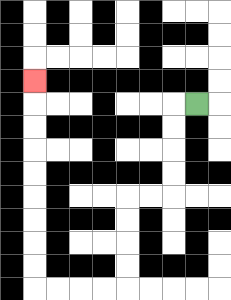{'start': '[8, 4]', 'end': '[1, 3]', 'path_directions': 'L,D,D,D,D,L,L,D,D,D,D,L,L,L,L,U,U,U,U,U,U,U,U,U', 'path_coordinates': '[[8, 4], [7, 4], [7, 5], [7, 6], [7, 7], [7, 8], [6, 8], [5, 8], [5, 9], [5, 10], [5, 11], [5, 12], [4, 12], [3, 12], [2, 12], [1, 12], [1, 11], [1, 10], [1, 9], [1, 8], [1, 7], [1, 6], [1, 5], [1, 4], [1, 3]]'}